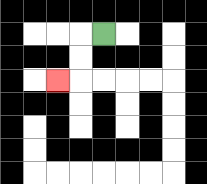{'start': '[4, 1]', 'end': '[2, 3]', 'path_directions': 'L,D,D,L', 'path_coordinates': '[[4, 1], [3, 1], [3, 2], [3, 3], [2, 3]]'}